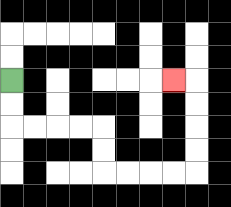{'start': '[0, 3]', 'end': '[7, 3]', 'path_directions': 'D,D,R,R,R,R,D,D,R,R,R,R,U,U,U,U,L', 'path_coordinates': '[[0, 3], [0, 4], [0, 5], [1, 5], [2, 5], [3, 5], [4, 5], [4, 6], [4, 7], [5, 7], [6, 7], [7, 7], [8, 7], [8, 6], [8, 5], [8, 4], [8, 3], [7, 3]]'}